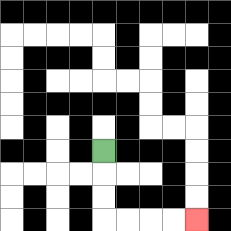{'start': '[4, 6]', 'end': '[8, 9]', 'path_directions': 'D,D,D,R,R,R,R', 'path_coordinates': '[[4, 6], [4, 7], [4, 8], [4, 9], [5, 9], [6, 9], [7, 9], [8, 9]]'}